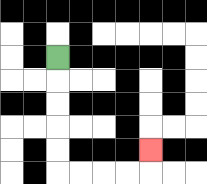{'start': '[2, 2]', 'end': '[6, 6]', 'path_directions': 'D,D,D,D,D,R,R,R,R,U', 'path_coordinates': '[[2, 2], [2, 3], [2, 4], [2, 5], [2, 6], [2, 7], [3, 7], [4, 7], [5, 7], [6, 7], [6, 6]]'}